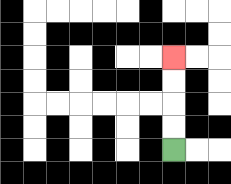{'start': '[7, 6]', 'end': '[7, 2]', 'path_directions': 'U,U,U,U', 'path_coordinates': '[[7, 6], [7, 5], [7, 4], [7, 3], [7, 2]]'}